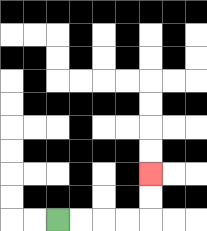{'start': '[2, 9]', 'end': '[6, 7]', 'path_directions': 'R,R,R,R,U,U', 'path_coordinates': '[[2, 9], [3, 9], [4, 9], [5, 9], [6, 9], [6, 8], [6, 7]]'}